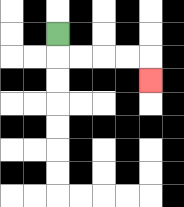{'start': '[2, 1]', 'end': '[6, 3]', 'path_directions': 'D,R,R,R,R,D', 'path_coordinates': '[[2, 1], [2, 2], [3, 2], [4, 2], [5, 2], [6, 2], [6, 3]]'}